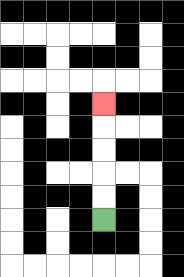{'start': '[4, 9]', 'end': '[4, 4]', 'path_directions': 'U,U,U,U,U', 'path_coordinates': '[[4, 9], [4, 8], [4, 7], [4, 6], [4, 5], [4, 4]]'}